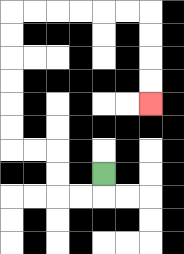{'start': '[4, 7]', 'end': '[6, 4]', 'path_directions': 'D,L,L,U,U,L,L,U,U,U,U,U,U,R,R,R,R,R,R,D,D,D,D', 'path_coordinates': '[[4, 7], [4, 8], [3, 8], [2, 8], [2, 7], [2, 6], [1, 6], [0, 6], [0, 5], [0, 4], [0, 3], [0, 2], [0, 1], [0, 0], [1, 0], [2, 0], [3, 0], [4, 0], [5, 0], [6, 0], [6, 1], [6, 2], [6, 3], [6, 4]]'}